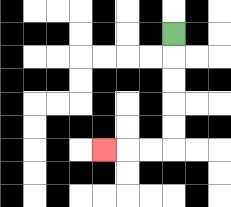{'start': '[7, 1]', 'end': '[4, 6]', 'path_directions': 'D,D,D,D,D,L,L,L', 'path_coordinates': '[[7, 1], [7, 2], [7, 3], [7, 4], [7, 5], [7, 6], [6, 6], [5, 6], [4, 6]]'}